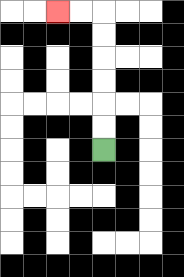{'start': '[4, 6]', 'end': '[2, 0]', 'path_directions': 'U,U,U,U,U,U,L,L', 'path_coordinates': '[[4, 6], [4, 5], [4, 4], [4, 3], [4, 2], [4, 1], [4, 0], [3, 0], [2, 0]]'}